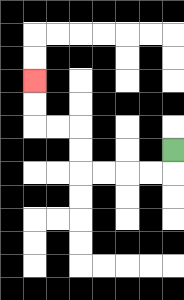{'start': '[7, 6]', 'end': '[1, 3]', 'path_directions': 'D,L,L,L,L,U,U,L,L,U,U', 'path_coordinates': '[[7, 6], [7, 7], [6, 7], [5, 7], [4, 7], [3, 7], [3, 6], [3, 5], [2, 5], [1, 5], [1, 4], [1, 3]]'}